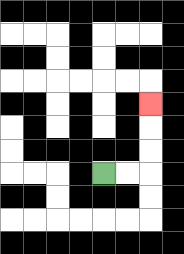{'start': '[4, 7]', 'end': '[6, 4]', 'path_directions': 'R,R,U,U,U', 'path_coordinates': '[[4, 7], [5, 7], [6, 7], [6, 6], [6, 5], [6, 4]]'}